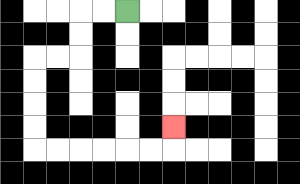{'start': '[5, 0]', 'end': '[7, 5]', 'path_directions': 'L,L,D,D,L,L,D,D,D,D,R,R,R,R,R,R,U', 'path_coordinates': '[[5, 0], [4, 0], [3, 0], [3, 1], [3, 2], [2, 2], [1, 2], [1, 3], [1, 4], [1, 5], [1, 6], [2, 6], [3, 6], [4, 6], [5, 6], [6, 6], [7, 6], [7, 5]]'}